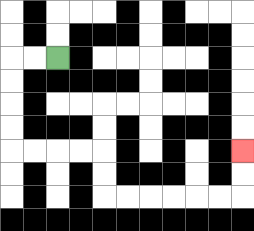{'start': '[2, 2]', 'end': '[10, 6]', 'path_directions': 'L,L,D,D,D,D,R,R,R,R,D,D,R,R,R,R,R,R,U,U', 'path_coordinates': '[[2, 2], [1, 2], [0, 2], [0, 3], [0, 4], [0, 5], [0, 6], [1, 6], [2, 6], [3, 6], [4, 6], [4, 7], [4, 8], [5, 8], [6, 8], [7, 8], [8, 8], [9, 8], [10, 8], [10, 7], [10, 6]]'}